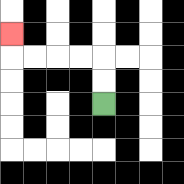{'start': '[4, 4]', 'end': '[0, 1]', 'path_directions': 'U,U,L,L,L,L,U', 'path_coordinates': '[[4, 4], [4, 3], [4, 2], [3, 2], [2, 2], [1, 2], [0, 2], [0, 1]]'}